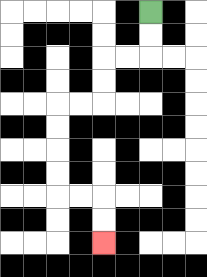{'start': '[6, 0]', 'end': '[4, 10]', 'path_directions': 'D,D,L,L,D,D,L,L,D,D,D,D,R,R,D,D', 'path_coordinates': '[[6, 0], [6, 1], [6, 2], [5, 2], [4, 2], [4, 3], [4, 4], [3, 4], [2, 4], [2, 5], [2, 6], [2, 7], [2, 8], [3, 8], [4, 8], [4, 9], [4, 10]]'}